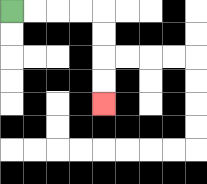{'start': '[0, 0]', 'end': '[4, 4]', 'path_directions': 'R,R,R,R,D,D,D,D', 'path_coordinates': '[[0, 0], [1, 0], [2, 0], [3, 0], [4, 0], [4, 1], [4, 2], [4, 3], [4, 4]]'}